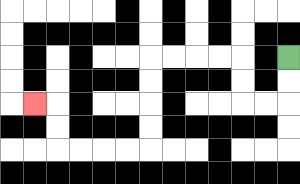{'start': '[12, 2]', 'end': '[1, 4]', 'path_directions': 'D,D,L,L,U,U,L,L,L,L,D,D,D,D,L,L,L,L,U,U,L', 'path_coordinates': '[[12, 2], [12, 3], [12, 4], [11, 4], [10, 4], [10, 3], [10, 2], [9, 2], [8, 2], [7, 2], [6, 2], [6, 3], [6, 4], [6, 5], [6, 6], [5, 6], [4, 6], [3, 6], [2, 6], [2, 5], [2, 4], [1, 4]]'}